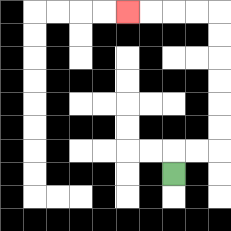{'start': '[7, 7]', 'end': '[5, 0]', 'path_directions': 'U,R,R,U,U,U,U,U,U,L,L,L,L', 'path_coordinates': '[[7, 7], [7, 6], [8, 6], [9, 6], [9, 5], [9, 4], [9, 3], [9, 2], [9, 1], [9, 0], [8, 0], [7, 0], [6, 0], [5, 0]]'}